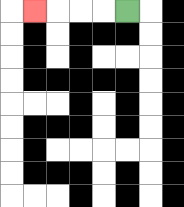{'start': '[5, 0]', 'end': '[1, 0]', 'path_directions': 'L,L,L,L', 'path_coordinates': '[[5, 0], [4, 0], [3, 0], [2, 0], [1, 0]]'}